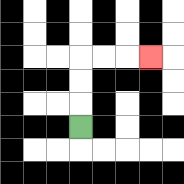{'start': '[3, 5]', 'end': '[6, 2]', 'path_directions': 'U,U,U,R,R,R', 'path_coordinates': '[[3, 5], [3, 4], [3, 3], [3, 2], [4, 2], [5, 2], [6, 2]]'}